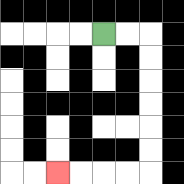{'start': '[4, 1]', 'end': '[2, 7]', 'path_directions': 'R,R,D,D,D,D,D,D,L,L,L,L', 'path_coordinates': '[[4, 1], [5, 1], [6, 1], [6, 2], [6, 3], [6, 4], [6, 5], [6, 6], [6, 7], [5, 7], [4, 7], [3, 7], [2, 7]]'}